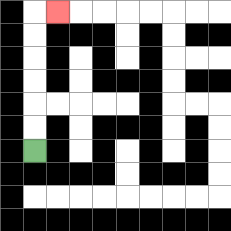{'start': '[1, 6]', 'end': '[2, 0]', 'path_directions': 'U,U,U,U,U,U,R', 'path_coordinates': '[[1, 6], [1, 5], [1, 4], [1, 3], [1, 2], [1, 1], [1, 0], [2, 0]]'}